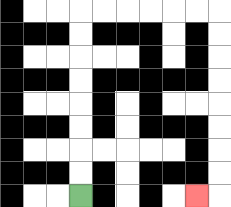{'start': '[3, 8]', 'end': '[8, 8]', 'path_directions': 'U,U,U,U,U,U,U,U,R,R,R,R,R,R,D,D,D,D,D,D,D,D,L', 'path_coordinates': '[[3, 8], [3, 7], [3, 6], [3, 5], [3, 4], [3, 3], [3, 2], [3, 1], [3, 0], [4, 0], [5, 0], [6, 0], [7, 0], [8, 0], [9, 0], [9, 1], [9, 2], [9, 3], [9, 4], [9, 5], [9, 6], [9, 7], [9, 8], [8, 8]]'}